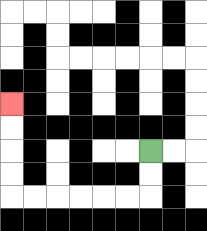{'start': '[6, 6]', 'end': '[0, 4]', 'path_directions': 'D,D,L,L,L,L,L,L,U,U,U,U', 'path_coordinates': '[[6, 6], [6, 7], [6, 8], [5, 8], [4, 8], [3, 8], [2, 8], [1, 8], [0, 8], [0, 7], [0, 6], [0, 5], [0, 4]]'}